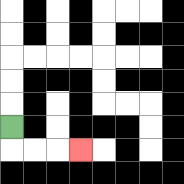{'start': '[0, 5]', 'end': '[3, 6]', 'path_directions': 'D,R,R,R', 'path_coordinates': '[[0, 5], [0, 6], [1, 6], [2, 6], [3, 6]]'}